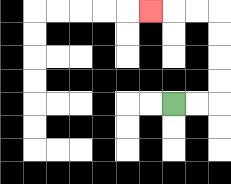{'start': '[7, 4]', 'end': '[6, 0]', 'path_directions': 'R,R,U,U,U,U,L,L,L', 'path_coordinates': '[[7, 4], [8, 4], [9, 4], [9, 3], [9, 2], [9, 1], [9, 0], [8, 0], [7, 0], [6, 0]]'}